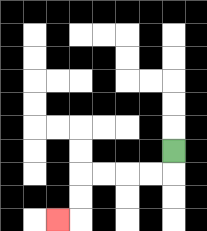{'start': '[7, 6]', 'end': '[2, 9]', 'path_directions': 'D,L,L,L,L,D,D,L', 'path_coordinates': '[[7, 6], [7, 7], [6, 7], [5, 7], [4, 7], [3, 7], [3, 8], [3, 9], [2, 9]]'}